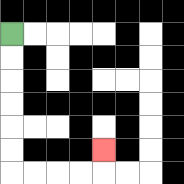{'start': '[0, 1]', 'end': '[4, 6]', 'path_directions': 'D,D,D,D,D,D,R,R,R,R,U', 'path_coordinates': '[[0, 1], [0, 2], [0, 3], [0, 4], [0, 5], [0, 6], [0, 7], [1, 7], [2, 7], [3, 7], [4, 7], [4, 6]]'}